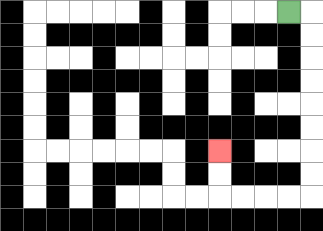{'start': '[12, 0]', 'end': '[9, 6]', 'path_directions': 'R,D,D,D,D,D,D,D,D,L,L,L,L,U,U', 'path_coordinates': '[[12, 0], [13, 0], [13, 1], [13, 2], [13, 3], [13, 4], [13, 5], [13, 6], [13, 7], [13, 8], [12, 8], [11, 8], [10, 8], [9, 8], [9, 7], [9, 6]]'}